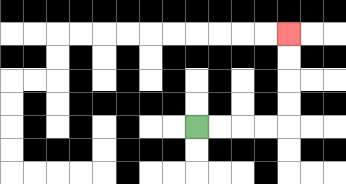{'start': '[8, 5]', 'end': '[12, 1]', 'path_directions': 'R,R,R,R,U,U,U,U', 'path_coordinates': '[[8, 5], [9, 5], [10, 5], [11, 5], [12, 5], [12, 4], [12, 3], [12, 2], [12, 1]]'}